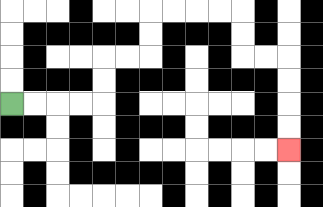{'start': '[0, 4]', 'end': '[12, 6]', 'path_directions': 'R,R,R,R,U,U,R,R,U,U,R,R,R,R,D,D,R,R,D,D,D,D', 'path_coordinates': '[[0, 4], [1, 4], [2, 4], [3, 4], [4, 4], [4, 3], [4, 2], [5, 2], [6, 2], [6, 1], [6, 0], [7, 0], [8, 0], [9, 0], [10, 0], [10, 1], [10, 2], [11, 2], [12, 2], [12, 3], [12, 4], [12, 5], [12, 6]]'}